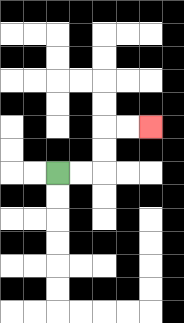{'start': '[2, 7]', 'end': '[6, 5]', 'path_directions': 'R,R,U,U,R,R', 'path_coordinates': '[[2, 7], [3, 7], [4, 7], [4, 6], [4, 5], [5, 5], [6, 5]]'}